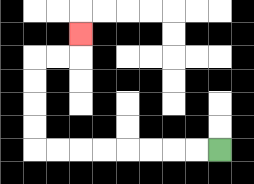{'start': '[9, 6]', 'end': '[3, 1]', 'path_directions': 'L,L,L,L,L,L,L,L,U,U,U,U,R,R,U', 'path_coordinates': '[[9, 6], [8, 6], [7, 6], [6, 6], [5, 6], [4, 6], [3, 6], [2, 6], [1, 6], [1, 5], [1, 4], [1, 3], [1, 2], [2, 2], [3, 2], [3, 1]]'}